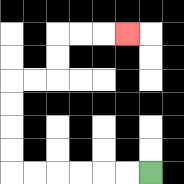{'start': '[6, 7]', 'end': '[5, 1]', 'path_directions': 'L,L,L,L,L,L,U,U,U,U,R,R,U,U,R,R,R', 'path_coordinates': '[[6, 7], [5, 7], [4, 7], [3, 7], [2, 7], [1, 7], [0, 7], [0, 6], [0, 5], [0, 4], [0, 3], [1, 3], [2, 3], [2, 2], [2, 1], [3, 1], [4, 1], [5, 1]]'}